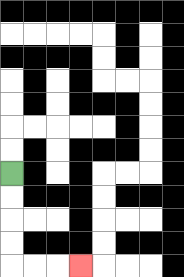{'start': '[0, 7]', 'end': '[3, 11]', 'path_directions': 'D,D,D,D,R,R,R', 'path_coordinates': '[[0, 7], [0, 8], [0, 9], [0, 10], [0, 11], [1, 11], [2, 11], [3, 11]]'}